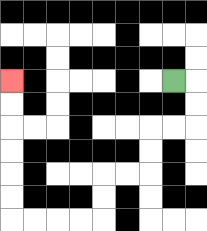{'start': '[7, 3]', 'end': '[0, 3]', 'path_directions': 'R,D,D,L,L,D,D,L,L,D,D,L,L,L,L,U,U,U,U,U,U', 'path_coordinates': '[[7, 3], [8, 3], [8, 4], [8, 5], [7, 5], [6, 5], [6, 6], [6, 7], [5, 7], [4, 7], [4, 8], [4, 9], [3, 9], [2, 9], [1, 9], [0, 9], [0, 8], [0, 7], [0, 6], [0, 5], [0, 4], [0, 3]]'}